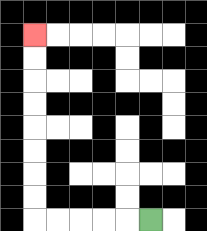{'start': '[6, 9]', 'end': '[1, 1]', 'path_directions': 'L,L,L,L,L,U,U,U,U,U,U,U,U', 'path_coordinates': '[[6, 9], [5, 9], [4, 9], [3, 9], [2, 9], [1, 9], [1, 8], [1, 7], [1, 6], [1, 5], [1, 4], [1, 3], [1, 2], [1, 1]]'}